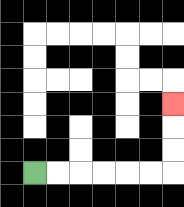{'start': '[1, 7]', 'end': '[7, 4]', 'path_directions': 'R,R,R,R,R,R,U,U,U', 'path_coordinates': '[[1, 7], [2, 7], [3, 7], [4, 7], [5, 7], [6, 7], [7, 7], [7, 6], [7, 5], [7, 4]]'}